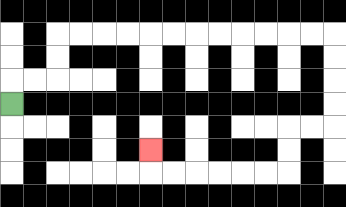{'start': '[0, 4]', 'end': '[6, 6]', 'path_directions': 'U,R,R,U,U,R,R,R,R,R,R,R,R,R,R,R,R,D,D,D,D,L,L,D,D,L,L,L,L,L,L,U', 'path_coordinates': '[[0, 4], [0, 3], [1, 3], [2, 3], [2, 2], [2, 1], [3, 1], [4, 1], [5, 1], [6, 1], [7, 1], [8, 1], [9, 1], [10, 1], [11, 1], [12, 1], [13, 1], [14, 1], [14, 2], [14, 3], [14, 4], [14, 5], [13, 5], [12, 5], [12, 6], [12, 7], [11, 7], [10, 7], [9, 7], [8, 7], [7, 7], [6, 7], [6, 6]]'}